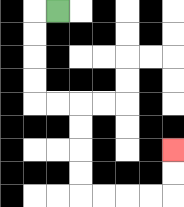{'start': '[2, 0]', 'end': '[7, 6]', 'path_directions': 'L,D,D,D,D,R,R,D,D,D,D,R,R,R,R,U,U', 'path_coordinates': '[[2, 0], [1, 0], [1, 1], [1, 2], [1, 3], [1, 4], [2, 4], [3, 4], [3, 5], [3, 6], [3, 7], [3, 8], [4, 8], [5, 8], [6, 8], [7, 8], [7, 7], [7, 6]]'}